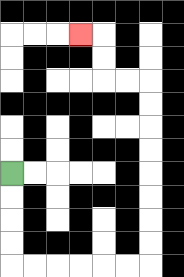{'start': '[0, 7]', 'end': '[3, 1]', 'path_directions': 'D,D,D,D,R,R,R,R,R,R,U,U,U,U,U,U,U,U,L,L,U,U,L', 'path_coordinates': '[[0, 7], [0, 8], [0, 9], [0, 10], [0, 11], [1, 11], [2, 11], [3, 11], [4, 11], [5, 11], [6, 11], [6, 10], [6, 9], [6, 8], [6, 7], [6, 6], [6, 5], [6, 4], [6, 3], [5, 3], [4, 3], [4, 2], [4, 1], [3, 1]]'}